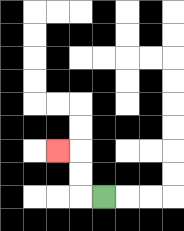{'start': '[4, 8]', 'end': '[2, 6]', 'path_directions': 'L,U,U,L', 'path_coordinates': '[[4, 8], [3, 8], [3, 7], [3, 6], [2, 6]]'}